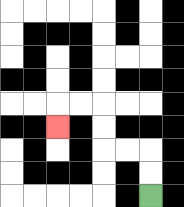{'start': '[6, 8]', 'end': '[2, 5]', 'path_directions': 'U,U,L,L,U,U,L,L,D', 'path_coordinates': '[[6, 8], [6, 7], [6, 6], [5, 6], [4, 6], [4, 5], [4, 4], [3, 4], [2, 4], [2, 5]]'}